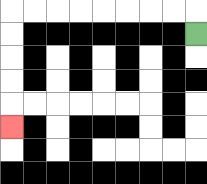{'start': '[8, 1]', 'end': '[0, 5]', 'path_directions': 'U,L,L,L,L,L,L,L,L,D,D,D,D,D', 'path_coordinates': '[[8, 1], [8, 0], [7, 0], [6, 0], [5, 0], [4, 0], [3, 0], [2, 0], [1, 0], [0, 0], [0, 1], [0, 2], [0, 3], [0, 4], [0, 5]]'}